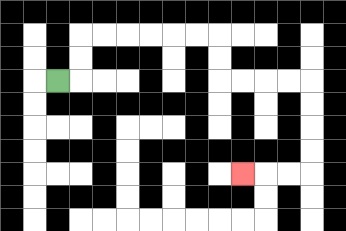{'start': '[2, 3]', 'end': '[10, 7]', 'path_directions': 'R,U,U,R,R,R,R,R,R,D,D,R,R,R,R,D,D,D,D,L,L,L', 'path_coordinates': '[[2, 3], [3, 3], [3, 2], [3, 1], [4, 1], [5, 1], [6, 1], [7, 1], [8, 1], [9, 1], [9, 2], [9, 3], [10, 3], [11, 3], [12, 3], [13, 3], [13, 4], [13, 5], [13, 6], [13, 7], [12, 7], [11, 7], [10, 7]]'}